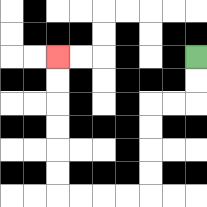{'start': '[8, 2]', 'end': '[2, 2]', 'path_directions': 'D,D,L,L,D,D,D,D,L,L,L,L,U,U,U,U,U,U', 'path_coordinates': '[[8, 2], [8, 3], [8, 4], [7, 4], [6, 4], [6, 5], [6, 6], [6, 7], [6, 8], [5, 8], [4, 8], [3, 8], [2, 8], [2, 7], [2, 6], [2, 5], [2, 4], [2, 3], [2, 2]]'}